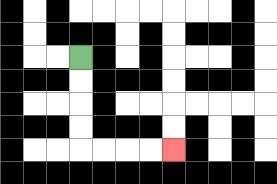{'start': '[3, 2]', 'end': '[7, 6]', 'path_directions': 'D,D,D,D,R,R,R,R', 'path_coordinates': '[[3, 2], [3, 3], [3, 4], [3, 5], [3, 6], [4, 6], [5, 6], [6, 6], [7, 6]]'}